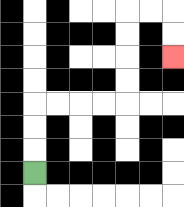{'start': '[1, 7]', 'end': '[7, 2]', 'path_directions': 'U,U,U,R,R,R,R,U,U,U,U,R,R,D,D', 'path_coordinates': '[[1, 7], [1, 6], [1, 5], [1, 4], [2, 4], [3, 4], [4, 4], [5, 4], [5, 3], [5, 2], [5, 1], [5, 0], [6, 0], [7, 0], [7, 1], [7, 2]]'}